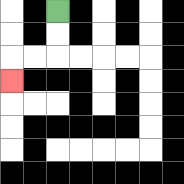{'start': '[2, 0]', 'end': '[0, 3]', 'path_directions': 'D,D,L,L,D', 'path_coordinates': '[[2, 0], [2, 1], [2, 2], [1, 2], [0, 2], [0, 3]]'}